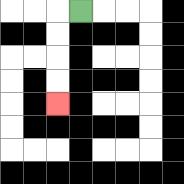{'start': '[3, 0]', 'end': '[2, 4]', 'path_directions': 'L,D,D,D,D', 'path_coordinates': '[[3, 0], [2, 0], [2, 1], [2, 2], [2, 3], [2, 4]]'}